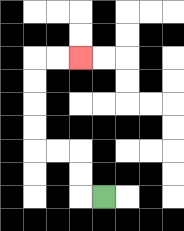{'start': '[4, 8]', 'end': '[3, 2]', 'path_directions': 'L,U,U,L,L,U,U,U,U,R,R', 'path_coordinates': '[[4, 8], [3, 8], [3, 7], [3, 6], [2, 6], [1, 6], [1, 5], [1, 4], [1, 3], [1, 2], [2, 2], [3, 2]]'}